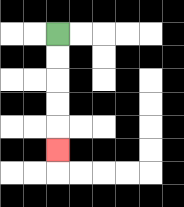{'start': '[2, 1]', 'end': '[2, 6]', 'path_directions': 'D,D,D,D,D', 'path_coordinates': '[[2, 1], [2, 2], [2, 3], [2, 4], [2, 5], [2, 6]]'}